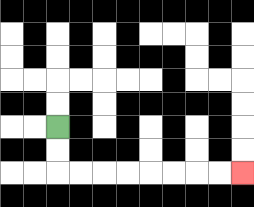{'start': '[2, 5]', 'end': '[10, 7]', 'path_directions': 'D,D,R,R,R,R,R,R,R,R', 'path_coordinates': '[[2, 5], [2, 6], [2, 7], [3, 7], [4, 7], [5, 7], [6, 7], [7, 7], [8, 7], [9, 7], [10, 7]]'}